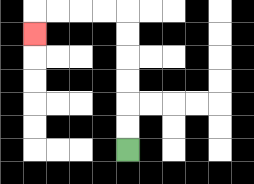{'start': '[5, 6]', 'end': '[1, 1]', 'path_directions': 'U,U,U,U,U,U,L,L,L,L,D', 'path_coordinates': '[[5, 6], [5, 5], [5, 4], [5, 3], [5, 2], [5, 1], [5, 0], [4, 0], [3, 0], [2, 0], [1, 0], [1, 1]]'}